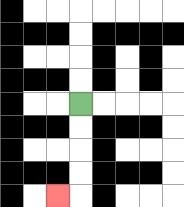{'start': '[3, 4]', 'end': '[2, 8]', 'path_directions': 'D,D,D,D,L', 'path_coordinates': '[[3, 4], [3, 5], [3, 6], [3, 7], [3, 8], [2, 8]]'}